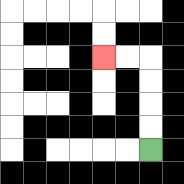{'start': '[6, 6]', 'end': '[4, 2]', 'path_directions': 'U,U,U,U,L,L', 'path_coordinates': '[[6, 6], [6, 5], [6, 4], [6, 3], [6, 2], [5, 2], [4, 2]]'}